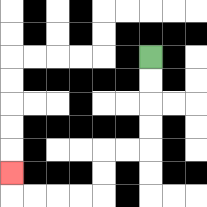{'start': '[6, 2]', 'end': '[0, 7]', 'path_directions': 'D,D,D,D,L,L,D,D,L,L,L,L,U', 'path_coordinates': '[[6, 2], [6, 3], [6, 4], [6, 5], [6, 6], [5, 6], [4, 6], [4, 7], [4, 8], [3, 8], [2, 8], [1, 8], [0, 8], [0, 7]]'}